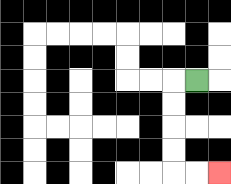{'start': '[8, 3]', 'end': '[9, 7]', 'path_directions': 'L,D,D,D,D,R,R', 'path_coordinates': '[[8, 3], [7, 3], [7, 4], [7, 5], [7, 6], [7, 7], [8, 7], [9, 7]]'}